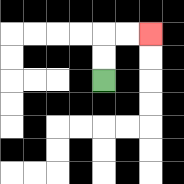{'start': '[4, 3]', 'end': '[6, 1]', 'path_directions': 'U,U,R,R', 'path_coordinates': '[[4, 3], [4, 2], [4, 1], [5, 1], [6, 1]]'}